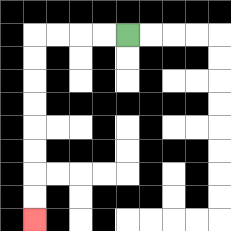{'start': '[5, 1]', 'end': '[1, 9]', 'path_directions': 'L,L,L,L,D,D,D,D,D,D,D,D', 'path_coordinates': '[[5, 1], [4, 1], [3, 1], [2, 1], [1, 1], [1, 2], [1, 3], [1, 4], [1, 5], [1, 6], [1, 7], [1, 8], [1, 9]]'}